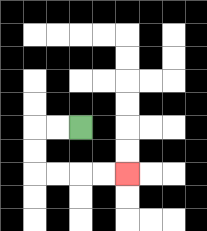{'start': '[3, 5]', 'end': '[5, 7]', 'path_directions': 'L,L,D,D,R,R,R,R', 'path_coordinates': '[[3, 5], [2, 5], [1, 5], [1, 6], [1, 7], [2, 7], [3, 7], [4, 7], [5, 7]]'}